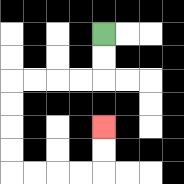{'start': '[4, 1]', 'end': '[4, 5]', 'path_directions': 'D,D,L,L,L,L,D,D,D,D,R,R,R,R,U,U', 'path_coordinates': '[[4, 1], [4, 2], [4, 3], [3, 3], [2, 3], [1, 3], [0, 3], [0, 4], [0, 5], [0, 6], [0, 7], [1, 7], [2, 7], [3, 7], [4, 7], [4, 6], [4, 5]]'}